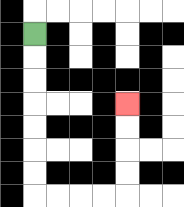{'start': '[1, 1]', 'end': '[5, 4]', 'path_directions': 'D,D,D,D,D,D,D,R,R,R,R,U,U,U,U', 'path_coordinates': '[[1, 1], [1, 2], [1, 3], [1, 4], [1, 5], [1, 6], [1, 7], [1, 8], [2, 8], [3, 8], [4, 8], [5, 8], [5, 7], [5, 6], [5, 5], [5, 4]]'}